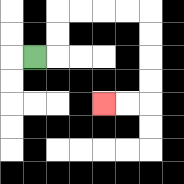{'start': '[1, 2]', 'end': '[4, 4]', 'path_directions': 'R,U,U,R,R,R,R,D,D,D,D,L,L', 'path_coordinates': '[[1, 2], [2, 2], [2, 1], [2, 0], [3, 0], [4, 0], [5, 0], [6, 0], [6, 1], [6, 2], [6, 3], [6, 4], [5, 4], [4, 4]]'}